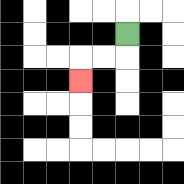{'start': '[5, 1]', 'end': '[3, 3]', 'path_directions': 'D,L,L,D', 'path_coordinates': '[[5, 1], [5, 2], [4, 2], [3, 2], [3, 3]]'}